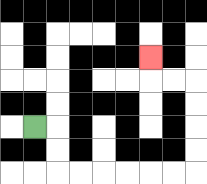{'start': '[1, 5]', 'end': '[6, 2]', 'path_directions': 'R,D,D,R,R,R,R,R,R,U,U,U,U,L,L,U', 'path_coordinates': '[[1, 5], [2, 5], [2, 6], [2, 7], [3, 7], [4, 7], [5, 7], [6, 7], [7, 7], [8, 7], [8, 6], [8, 5], [8, 4], [8, 3], [7, 3], [6, 3], [6, 2]]'}